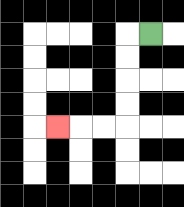{'start': '[6, 1]', 'end': '[2, 5]', 'path_directions': 'L,D,D,D,D,L,L,L', 'path_coordinates': '[[6, 1], [5, 1], [5, 2], [5, 3], [5, 4], [5, 5], [4, 5], [3, 5], [2, 5]]'}